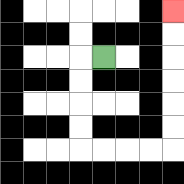{'start': '[4, 2]', 'end': '[7, 0]', 'path_directions': 'L,D,D,D,D,R,R,R,R,U,U,U,U,U,U', 'path_coordinates': '[[4, 2], [3, 2], [3, 3], [3, 4], [3, 5], [3, 6], [4, 6], [5, 6], [6, 6], [7, 6], [7, 5], [7, 4], [7, 3], [7, 2], [7, 1], [7, 0]]'}